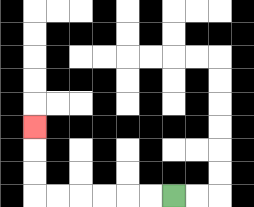{'start': '[7, 8]', 'end': '[1, 5]', 'path_directions': 'L,L,L,L,L,L,U,U,U', 'path_coordinates': '[[7, 8], [6, 8], [5, 8], [4, 8], [3, 8], [2, 8], [1, 8], [1, 7], [1, 6], [1, 5]]'}